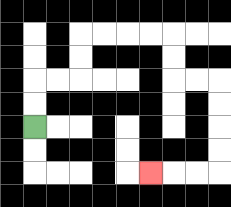{'start': '[1, 5]', 'end': '[6, 7]', 'path_directions': 'U,U,R,R,U,U,R,R,R,R,D,D,R,R,D,D,D,D,L,L,L', 'path_coordinates': '[[1, 5], [1, 4], [1, 3], [2, 3], [3, 3], [3, 2], [3, 1], [4, 1], [5, 1], [6, 1], [7, 1], [7, 2], [7, 3], [8, 3], [9, 3], [9, 4], [9, 5], [9, 6], [9, 7], [8, 7], [7, 7], [6, 7]]'}